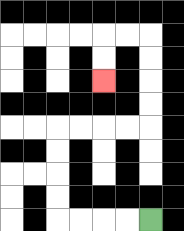{'start': '[6, 9]', 'end': '[4, 3]', 'path_directions': 'L,L,L,L,U,U,U,U,R,R,R,R,U,U,U,U,L,L,D,D', 'path_coordinates': '[[6, 9], [5, 9], [4, 9], [3, 9], [2, 9], [2, 8], [2, 7], [2, 6], [2, 5], [3, 5], [4, 5], [5, 5], [6, 5], [6, 4], [6, 3], [6, 2], [6, 1], [5, 1], [4, 1], [4, 2], [4, 3]]'}